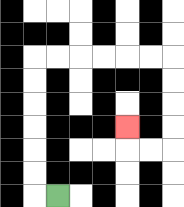{'start': '[2, 8]', 'end': '[5, 5]', 'path_directions': 'L,U,U,U,U,U,U,R,R,R,R,R,R,D,D,D,D,L,L,U', 'path_coordinates': '[[2, 8], [1, 8], [1, 7], [1, 6], [1, 5], [1, 4], [1, 3], [1, 2], [2, 2], [3, 2], [4, 2], [5, 2], [6, 2], [7, 2], [7, 3], [7, 4], [7, 5], [7, 6], [6, 6], [5, 6], [5, 5]]'}